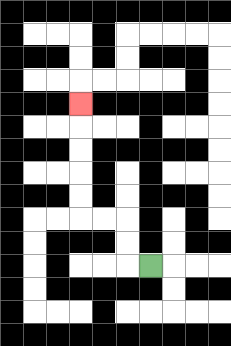{'start': '[6, 11]', 'end': '[3, 4]', 'path_directions': 'L,U,U,L,L,U,U,U,U,U', 'path_coordinates': '[[6, 11], [5, 11], [5, 10], [5, 9], [4, 9], [3, 9], [3, 8], [3, 7], [3, 6], [3, 5], [3, 4]]'}